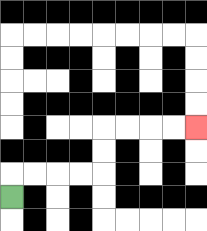{'start': '[0, 8]', 'end': '[8, 5]', 'path_directions': 'U,R,R,R,R,U,U,R,R,R,R', 'path_coordinates': '[[0, 8], [0, 7], [1, 7], [2, 7], [3, 7], [4, 7], [4, 6], [4, 5], [5, 5], [6, 5], [7, 5], [8, 5]]'}